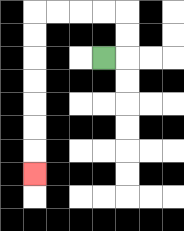{'start': '[4, 2]', 'end': '[1, 7]', 'path_directions': 'R,U,U,L,L,L,L,D,D,D,D,D,D,D', 'path_coordinates': '[[4, 2], [5, 2], [5, 1], [5, 0], [4, 0], [3, 0], [2, 0], [1, 0], [1, 1], [1, 2], [1, 3], [1, 4], [1, 5], [1, 6], [1, 7]]'}